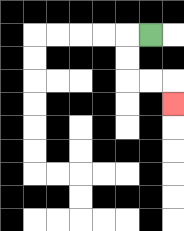{'start': '[6, 1]', 'end': '[7, 4]', 'path_directions': 'L,D,D,R,R,D', 'path_coordinates': '[[6, 1], [5, 1], [5, 2], [5, 3], [6, 3], [7, 3], [7, 4]]'}